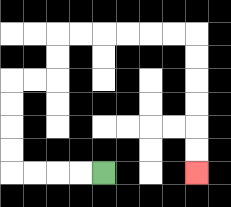{'start': '[4, 7]', 'end': '[8, 7]', 'path_directions': 'L,L,L,L,U,U,U,U,R,R,U,U,R,R,R,R,R,R,D,D,D,D,D,D', 'path_coordinates': '[[4, 7], [3, 7], [2, 7], [1, 7], [0, 7], [0, 6], [0, 5], [0, 4], [0, 3], [1, 3], [2, 3], [2, 2], [2, 1], [3, 1], [4, 1], [5, 1], [6, 1], [7, 1], [8, 1], [8, 2], [8, 3], [8, 4], [8, 5], [8, 6], [8, 7]]'}